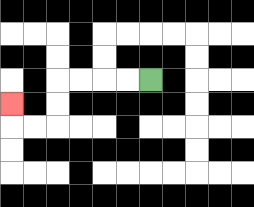{'start': '[6, 3]', 'end': '[0, 4]', 'path_directions': 'L,L,L,L,D,D,L,L,U', 'path_coordinates': '[[6, 3], [5, 3], [4, 3], [3, 3], [2, 3], [2, 4], [2, 5], [1, 5], [0, 5], [0, 4]]'}